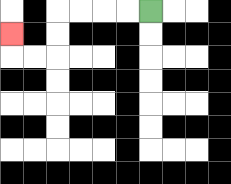{'start': '[6, 0]', 'end': '[0, 1]', 'path_directions': 'L,L,L,L,D,D,L,L,U', 'path_coordinates': '[[6, 0], [5, 0], [4, 0], [3, 0], [2, 0], [2, 1], [2, 2], [1, 2], [0, 2], [0, 1]]'}